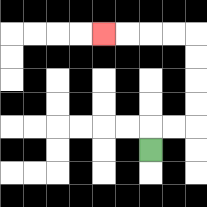{'start': '[6, 6]', 'end': '[4, 1]', 'path_directions': 'U,R,R,U,U,U,U,L,L,L,L', 'path_coordinates': '[[6, 6], [6, 5], [7, 5], [8, 5], [8, 4], [8, 3], [8, 2], [8, 1], [7, 1], [6, 1], [5, 1], [4, 1]]'}